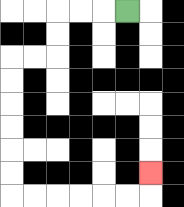{'start': '[5, 0]', 'end': '[6, 7]', 'path_directions': 'L,L,L,D,D,L,L,D,D,D,D,D,D,R,R,R,R,R,R,U', 'path_coordinates': '[[5, 0], [4, 0], [3, 0], [2, 0], [2, 1], [2, 2], [1, 2], [0, 2], [0, 3], [0, 4], [0, 5], [0, 6], [0, 7], [0, 8], [1, 8], [2, 8], [3, 8], [4, 8], [5, 8], [6, 8], [6, 7]]'}